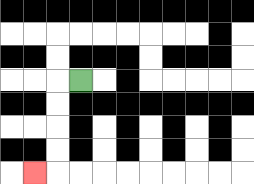{'start': '[3, 3]', 'end': '[1, 7]', 'path_directions': 'L,D,D,D,D,L', 'path_coordinates': '[[3, 3], [2, 3], [2, 4], [2, 5], [2, 6], [2, 7], [1, 7]]'}